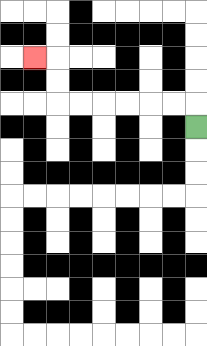{'start': '[8, 5]', 'end': '[1, 2]', 'path_directions': 'U,L,L,L,L,L,L,U,U,L', 'path_coordinates': '[[8, 5], [8, 4], [7, 4], [6, 4], [5, 4], [4, 4], [3, 4], [2, 4], [2, 3], [2, 2], [1, 2]]'}